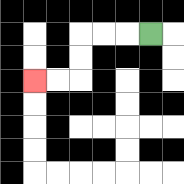{'start': '[6, 1]', 'end': '[1, 3]', 'path_directions': 'L,L,L,D,D,L,L', 'path_coordinates': '[[6, 1], [5, 1], [4, 1], [3, 1], [3, 2], [3, 3], [2, 3], [1, 3]]'}